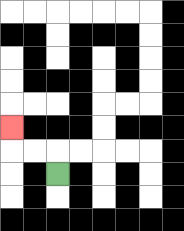{'start': '[2, 7]', 'end': '[0, 5]', 'path_directions': 'U,L,L,U', 'path_coordinates': '[[2, 7], [2, 6], [1, 6], [0, 6], [0, 5]]'}